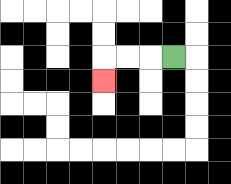{'start': '[7, 2]', 'end': '[4, 3]', 'path_directions': 'L,L,L,D', 'path_coordinates': '[[7, 2], [6, 2], [5, 2], [4, 2], [4, 3]]'}